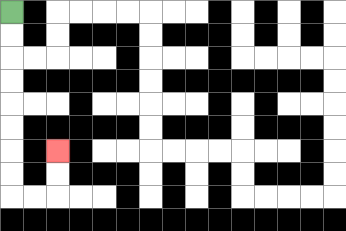{'start': '[0, 0]', 'end': '[2, 6]', 'path_directions': 'D,D,D,D,D,D,D,D,R,R,U,U', 'path_coordinates': '[[0, 0], [0, 1], [0, 2], [0, 3], [0, 4], [0, 5], [0, 6], [0, 7], [0, 8], [1, 8], [2, 8], [2, 7], [2, 6]]'}